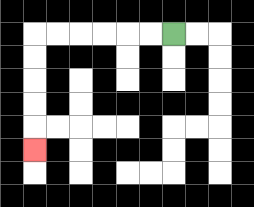{'start': '[7, 1]', 'end': '[1, 6]', 'path_directions': 'L,L,L,L,L,L,D,D,D,D,D', 'path_coordinates': '[[7, 1], [6, 1], [5, 1], [4, 1], [3, 1], [2, 1], [1, 1], [1, 2], [1, 3], [1, 4], [1, 5], [1, 6]]'}